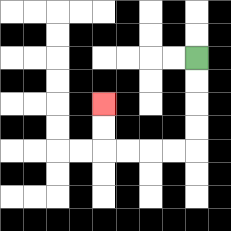{'start': '[8, 2]', 'end': '[4, 4]', 'path_directions': 'D,D,D,D,L,L,L,L,U,U', 'path_coordinates': '[[8, 2], [8, 3], [8, 4], [8, 5], [8, 6], [7, 6], [6, 6], [5, 6], [4, 6], [4, 5], [4, 4]]'}